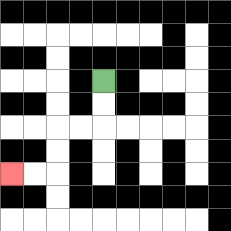{'start': '[4, 3]', 'end': '[0, 7]', 'path_directions': 'D,D,L,L,D,D,L,L', 'path_coordinates': '[[4, 3], [4, 4], [4, 5], [3, 5], [2, 5], [2, 6], [2, 7], [1, 7], [0, 7]]'}